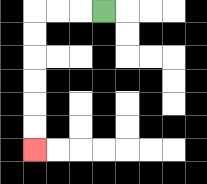{'start': '[4, 0]', 'end': '[1, 6]', 'path_directions': 'L,L,L,D,D,D,D,D,D', 'path_coordinates': '[[4, 0], [3, 0], [2, 0], [1, 0], [1, 1], [1, 2], [1, 3], [1, 4], [1, 5], [1, 6]]'}